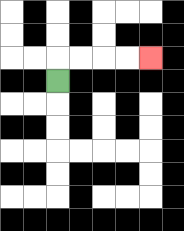{'start': '[2, 3]', 'end': '[6, 2]', 'path_directions': 'U,R,R,R,R', 'path_coordinates': '[[2, 3], [2, 2], [3, 2], [4, 2], [5, 2], [6, 2]]'}